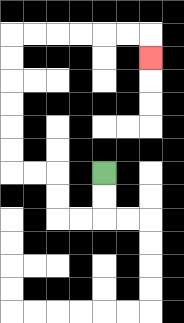{'start': '[4, 7]', 'end': '[6, 2]', 'path_directions': 'D,D,L,L,U,U,L,L,U,U,U,U,U,U,R,R,R,R,R,R,D', 'path_coordinates': '[[4, 7], [4, 8], [4, 9], [3, 9], [2, 9], [2, 8], [2, 7], [1, 7], [0, 7], [0, 6], [0, 5], [0, 4], [0, 3], [0, 2], [0, 1], [1, 1], [2, 1], [3, 1], [4, 1], [5, 1], [6, 1], [6, 2]]'}